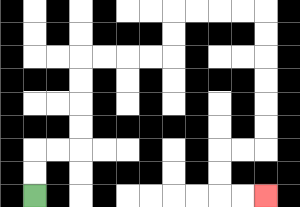{'start': '[1, 8]', 'end': '[11, 8]', 'path_directions': 'U,U,R,R,U,U,U,U,R,R,R,R,U,U,R,R,R,R,D,D,D,D,D,D,L,L,D,D,R,R', 'path_coordinates': '[[1, 8], [1, 7], [1, 6], [2, 6], [3, 6], [3, 5], [3, 4], [3, 3], [3, 2], [4, 2], [5, 2], [6, 2], [7, 2], [7, 1], [7, 0], [8, 0], [9, 0], [10, 0], [11, 0], [11, 1], [11, 2], [11, 3], [11, 4], [11, 5], [11, 6], [10, 6], [9, 6], [9, 7], [9, 8], [10, 8], [11, 8]]'}